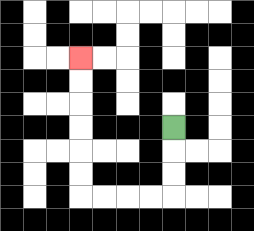{'start': '[7, 5]', 'end': '[3, 2]', 'path_directions': 'D,D,D,L,L,L,L,U,U,U,U,U,U', 'path_coordinates': '[[7, 5], [7, 6], [7, 7], [7, 8], [6, 8], [5, 8], [4, 8], [3, 8], [3, 7], [3, 6], [3, 5], [3, 4], [3, 3], [3, 2]]'}